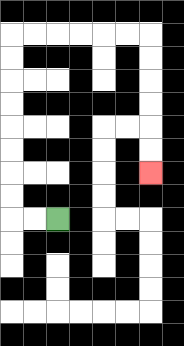{'start': '[2, 9]', 'end': '[6, 7]', 'path_directions': 'L,L,U,U,U,U,U,U,U,U,R,R,R,R,R,R,D,D,D,D,D,D', 'path_coordinates': '[[2, 9], [1, 9], [0, 9], [0, 8], [0, 7], [0, 6], [0, 5], [0, 4], [0, 3], [0, 2], [0, 1], [1, 1], [2, 1], [3, 1], [4, 1], [5, 1], [6, 1], [6, 2], [6, 3], [6, 4], [6, 5], [6, 6], [6, 7]]'}